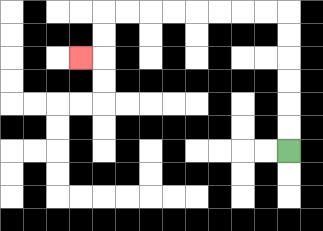{'start': '[12, 6]', 'end': '[3, 2]', 'path_directions': 'U,U,U,U,U,U,L,L,L,L,L,L,L,L,D,D,L', 'path_coordinates': '[[12, 6], [12, 5], [12, 4], [12, 3], [12, 2], [12, 1], [12, 0], [11, 0], [10, 0], [9, 0], [8, 0], [7, 0], [6, 0], [5, 0], [4, 0], [4, 1], [4, 2], [3, 2]]'}